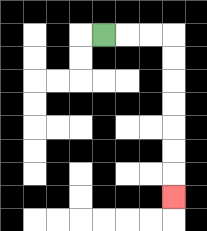{'start': '[4, 1]', 'end': '[7, 8]', 'path_directions': 'R,R,R,D,D,D,D,D,D,D', 'path_coordinates': '[[4, 1], [5, 1], [6, 1], [7, 1], [7, 2], [7, 3], [7, 4], [7, 5], [7, 6], [7, 7], [7, 8]]'}